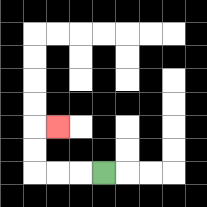{'start': '[4, 7]', 'end': '[2, 5]', 'path_directions': 'L,L,L,U,U,R', 'path_coordinates': '[[4, 7], [3, 7], [2, 7], [1, 7], [1, 6], [1, 5], [2, 5]]'}